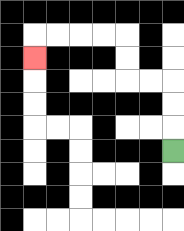{'start': '[7, 6]', 'end': '[1, 2]', 'path_directions': 'U,U,U,L,L,U,U,L,L,L,L,D', 'path_coordinates': '[[7, 6], [7, 5], [7, 4], [7, 3], [6, 3], [5, 3], [5, 2], [5, 1], [4, 1], [3, 1], [2, 1], [1, 1], [1, 2]]'}